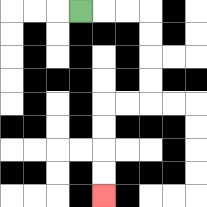{'start': '[3, 0]', 'end': '[4, 8]', 'path_directions': 'R,R,R,D,D,D,D,L,L,D,D,D,D', 'path_coordinates': '[[3, 0], [4, 0], [5, 0], [6, 0], [6, 1], [6, 2], [6, 3], [6, 4], [5, 4], [4, 4], [4, 5], [4, 6], [4, 7], [4, 8]]'}